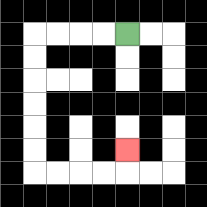{'start': '[5, 1]', 'end': '[5, 6]', 'path_directions': 'L,L,L,L,D,D,D,D,D,D,R,R,R,R,U', 'path_coordinates': '[[5, 1], [4, 1], [3, 1], [2, 1], [1, 1], [1, 2], [1, 3], [1, 4], [1, 5], [1, 6], [1, 7], [2, 7], [3, 7], [4, 7], [5, 7], [5, 6]]'}